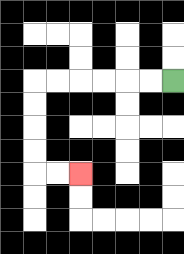{'start': '[7, 3]', 'end': '[3, 7]', 'path_directions': 'L,L,L,L,L,L,D,D,D,D,R,R', 'path_coordinates': '[[7, 3], [6, 3], [5, 3], [4, 3], [3, 3], [2, 3], [1, 3], [1, 4], [1, 5], [1, 6], [1, 7], [2, 7], [3, 7]]'}